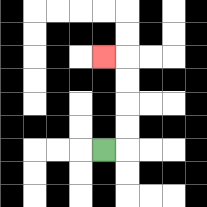{'start': '[4, 6]', 'end': '[4, 2]', 'path_directions': 'R,U,U,U,U,L', 'path_coordinates': '[[4, 6], [5, 6], [5, 5], [5, 4], [5, 3], [5, 2], [4, 2]]'}